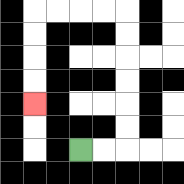{'start': '[3, 6]', 'end': '[1, 4]', 'path_directions': 'R,R,U,U,U,U,U,U,L,L,L,L,D,D,D,D', 'path_coordinates': '[[3, 6], [4, 6], [5, 6], [5, 5], [5, 4], [5, 3], [5, 2], [5, 1], [5, 0], [4, 0], [3, 0], [2, 0], [1, 0], [1, 1], [1, 2], [1, 3], [1, 4]]'}